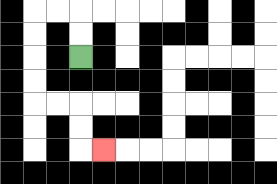{'start': '[3, 2]', 'end': '[4, 6]', 'path_directions': 'U,U,L,L,D,D,D,D,R,R,D,D,R', 'path_coordinates': '[[3, 2], [3, 1], [3, 0], [2, 0], [1, 0], [1, 1], [1, 2], [1, 3], [1, 4], [2, 4], [3, 4], [3, 5], [3, 6], [4, 6]]'}